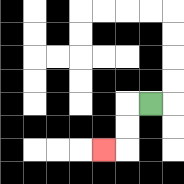{'start': '[6, 4]', 'end': '[4, 6]', 'path_directions': 'L,D,D,L', 'path_coordinates': '[[6, 4], [5, 4], [5, 5], [5, 6], [4, 6]]'}